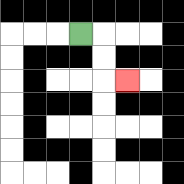{'start': '[3, 1]', 'end': '[5, 3]', 'path_directions': 'R,D,D,R', 'path_coordinates': '[[3, 1], [4, 1], [4, 2], [4, 3], [5, 3]]'}